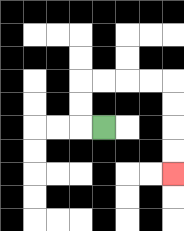{'start': '[4, 5]', 'end': '[7, 7]', 'path_directions': 'L,U,U,R,R,R,R,D,D,D,D', 'path_coordinates': '[[4, 5], [3, 5], [3, 4], [3, 3], [4, 3], [5, 3], [6, 3], [7, 3], [7, 4], [7, 5], [7, 6], [7, 7]]'}